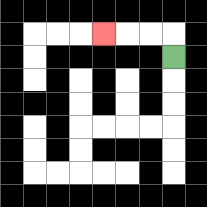{'start': '[7, 2]', 'end': '[4, 1]', 'path_directions': 'U,L,L,L', 'path_coordinates': '[[7, 2], [7, 1], [6, 1], [5, 1], [4, 1]]'}